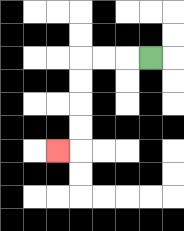{'start': '[6, 2]', 'end': '[2, 6]', 'path_directions': 'L,L,L,D,D,D,D,L', 'path_coordinates': '[[6, 2], [5, 2], [4, 2], [3, 2], [3, 3], [3, 4], [3, 5], [3, 6], [2, 6]]'}